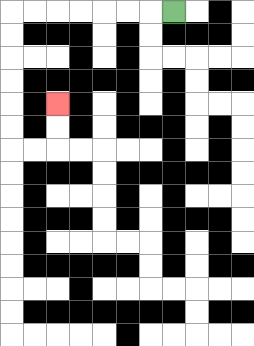{'start': '[7, 0]', 'end': '[2, 4]', 'path_directions': 'L,L,L,L,L,L,L,D,D,D,D,D,D,R,R,U,U', 'path_coordinates': '[[7, 0], [6, 0], [5, 0], [4, 0], [3, 0], [2, 0], [1, 0], [0, 0], [0, 1], [0, 2], [0, 3], [0, 4], [0, 5], [0, 6], [1, 6], [2, 6], [2, 5], [2, 4]]'}